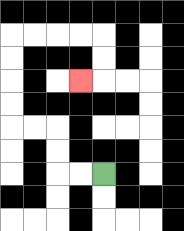{'start': '[4, 7]', 'end': '[3, 3]', 'path_directions': 'L,L,U,U,L,L,U,U,U,U,R,R,R,R,D,D,L', 'path_coordinates': '[[4, 7], [3, 7], [2, 7], [2, 6], [2, 5], [1, 5], [0, 5], [0, 4], [0, 3], [0, 2], [0, 1], [1, 1], [2, 1], [3, 1], [4, 1], [4, 2], [4, 3], [3, 3]]'}